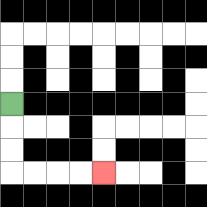{'start': '[0, 4]', 'end': '[4, 7]', 'path_directions': 'D,D,D,R,R,R,R', 'path_coordinates': '[[0, 4], [0, 5], [0, 6], [0, 7], [1, 7], [2, 7], [3, 7], [4, 7]]'}